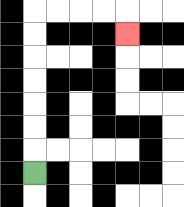{'start': '[1, 7]', 'end': '[5, 1]', 'path_directions': 'U,U,U,U,U,U,U,R,R,R,R,D', 'path_coordinates': '[[1, 7], [1, 6], [1, 5], [1, 4], [1, 3], [1, 2], [1, 1], [1, 0], [2, 0], [3, 0], [4, 0], [5, 0], [5, 1]]'}